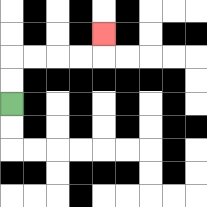{'start': '[0, 4]', 'end': '[4, 1]', 'path_directions': 'U,U,R,R,R,R,U', 'path_coordinates': '[[0, 4], [0, 3], [0, 2], [1, 2], [2, 2], [3, 2], [4, 2], [4, 1]]'}